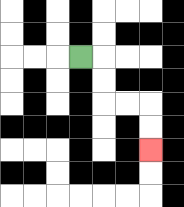{'start': '[3, 2]', 'end': '[6, 6]', 'path_directions': 'R,D,D,R,R,D,D', 'path_coordinates': '[[3, 2], [4, 2], [4, 3], [4, 4], [5, 4], [6, 4], [6, 5], [6, 6]]'}